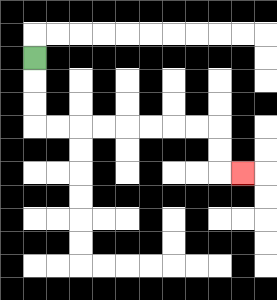{'start': '[1, 2]', 'end': '[10, 7]', 'path_directions': 'D,D,D,R,R,R,R,R,R,R,R,D,D,R', 'path_coordinates': '[[1, 2], [1, 3], [1, 4], [1, 5], [2, 5], [3, 5], [4, 5], [5, 5], [6, 5], [7, 5], [8, 5], [9, 5], [9, 6], [9, 7], [10, 7]]'}